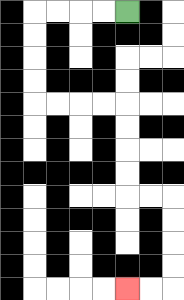{'start': '[5, 0]', 'end': '[5, 12]', 'path_directions': 'L,L,L,L,D,D,D,D,R,R,R,R,D,D,D,D,R,R,D,D,D,D,L,L', 'path_coordinates': '[[5, 0], [4, 0], [3, 0], [2, 0], [1, 0], [1, 1], [1, 2], [1, 3], [1, 4], [2, 4], [3, 4], [4, 4], [5, 4], [5, 5], [5, 6], [5, 7], [5, 8], [6, 8], [7, 8], [7, 9], [7, 10], [7, 11], [7, 12], [6, 12], [5, 12]]'}